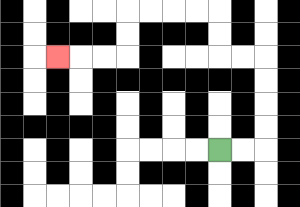{'start': '[9, 6]', 'end': '[2, 2]', 'path_directions': 'R,R,U,U,U,U,L,L,U,U,L,L,L,L,D,D,L,L,L', 'path_coordinates': '[[9, 6], [10, 6], [11, 6], [11, 5], [11, 4], [11, 3], [11, 2], [10, 2], [9, 2], [9, 1], [9, 0], [8, 0], [7, 0], [6, 0], [5, 0], [5, 1], [5, 2], [4, 2], [3, 2], [2, 2]]'}